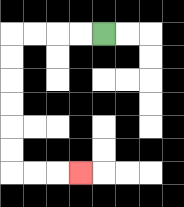{'start': '[4, 1]', 'end': '[3, 7]', 'path_directions': 'L,L,L,L,D,D,D,D,D,D,R,R,R', 'path_coordinates': '[[4, 1], [3, 1], [2, 1], [1, 1], [0, 1], [0, 2], [0, 3], [0, 4], [0, 5], [0, 6], [0, 7], [1, 7], [2, 7], [3, 7]]'}